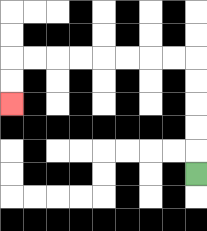{'start': '[8, 7]', 'end': '[0, 4]', 'path_directions': 'U,U,U,U,U,L,L,L,L,L,L,L,L,D,D', 'path_coordinates': '[[8, 7], [8, 6], [8, 5], [8, 4], [8, 3], [8, 2], [7, 2], [6, 2], [5, 2], [4, 2], [3, 2], [2, 2], [1, 2], [0, 2], [0, 3], [0, 4]]'}